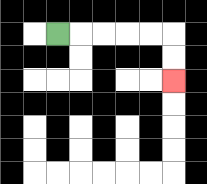{'start': '[2, 1]', 'end': '[7, 3]', 'path_directions': 'R,R,R,R,R,D,D', 'path_coordinates': '[[2, 1], [3, 1], [4, 1], [5, 1], [6, 1], [7, 1], [7, 2], [7, 3]]'}